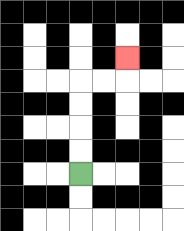{'start': '[3, 7]', 'end': '[5, 2]', 'path_directions': 'U,U,U,U,R,R,U', 'path_coordinates': '[[3, 7], [3, 6], [3, 5], [3, 4], [3, 3], [4, 3], [5, 3], [5, 2]]'}